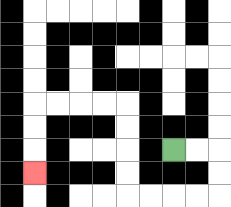{'start': '[7, 6]', 'end': '[1, 7]', 'path_directions': 'R,R,D,D,L,L,L,L,U,U,U,U,L,L,L,L,D,D,D', 'path_coordinates': '[[7, 6], [8, 6], [9, 6], [9, 7], [9, 8], [8, 8], [7, 8], [6, 8], [5, 8], [5, 7], [5, 6], [5, 5], [5, 4], [4, 4], [3, 4], [2, 4], [1, 4], [1, 5], [1, 6], [1, 7]]'}